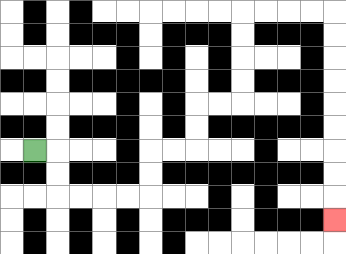{'start': '[1, 6]', 'end': '[14, 9]', 'path_directions': 'R,D,D,R,R,R,R,U,U,R,R,U,U,R,R,U,U,U,U,R,R,R,R,D,D,D,D,D,D,D,D,D', 'path_coordinates': '[[1, 6], [2, 6], [2, 7], [2, 8], [3, 8], [4, 8], [5, 8], [6, 8], [6, 7], [6, 6], [7, 6], [8, 6], [8, 5], [8, 4], [9, 4], [10, 4], [10, 3], [10, 2], [10, 1], [10, 0], [11, 0], [12, 0], [13, 0], [14, 0], [14, 1], [14, 2], [14, 3], [14, 4], [14, 5], [14, 6], [14, 7], [14, 8], [14, 9]]'}